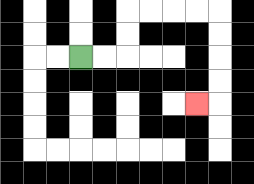{'start': '[3, 2]', 'end': '[8, 4]', 'path_directions': 'R,R,U,U,R,R,R,R,D,D,D,D,L', 'path_coordinates': '[[3, 2], [4, 2], [5, 2], [5, 1], [5, 0], [6, 0], [7, 0], [8, 0], [9, 0], [9, 1], [9, 2], [9, 3], [9, 4], [8, 4]]'}